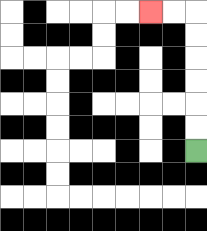{'start': '[8, 6]', 'end': '[6, 0]', 'path_directions': 'U,U,U,U,U,U,L,L', 'path_coordinates': '[[8, 6], [8, 5], [8, 4], [8, 3], [8, 2], [8, 1], [8, 0], [7, 0], [6, 0]]'}